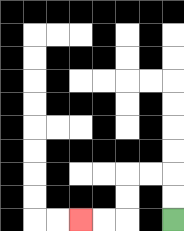{'start': '[7, 9]', 'end': '[3, 9]', 'path_directions': 'U,U,L,L,D,D,L,L', 'path_coordinates': '[[7, 9], [7, 8], [7, 7], [6, 7], [5, 7], [5, 8], [5, 9], [4, 9], [3, 9]]'}